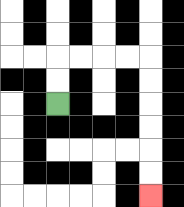{'start': '[2, 4]', 'end': '[6, 8]', 'path_directions': 'U,U,R,R,R,R,D,D,D,D,D,D', 'path_coordinates': '[[2, 4], [2, 3], [2, 2], [3, 2], [4, 2], [5, 2], [6, 2], [6, 3], [6, 4], [6, 5], [6, 6], [6, 7], [6, 8]]'}